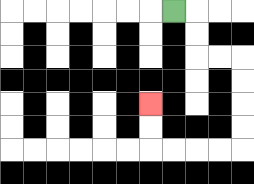{'start': '[7, 0]', 'end': '[6, 4]', 'path_directions': 'R,D,D,R,R,D,D,D,D,L,L,L,L,U,U', 'path_coordinates': '[[7, 0], [8, 0], [8, 1], [8, 2], [9, 2], [10, 2], [10, 3], [10, 4], [10, 5], [10, 6], [9, 6], [8, 6], [7, 6], [6, 6], [6, 5], [6, 4]]'}